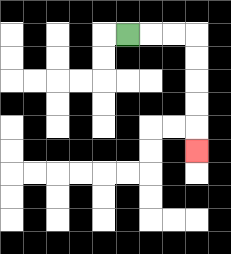{'start': '[5, 1]', 'end': '[8, 6]', 'path_directions': 'R,R,R,D,D,D,D,D', 'path_coordinates': '[[5, 1], [6, 1], [7, 1], [8, 1], [8, 2], [8, 3], [8, 4], [8, 5], [8, 6]]'}